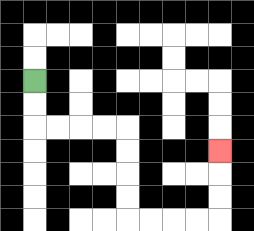{'start': '[1, 3]', 'end': '[9, 6]', 'path_directions': 'D,D,R,R,R,R,D,D,D,D,R,R,R,R,U,U,U', 'path_coordinates': '[[1, 3], [1, 4], [1, 5], [2, 5], [3, 5], [4, 5], [5, 5], [5, 6], [5, 7], [5, 8], [5, 9], [6, 9], [7, 9], [8, 9], [9, 9], [9, 8], [9, 7], [9, 6]]'}